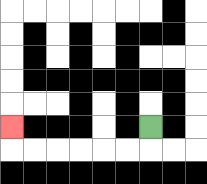{'start': '[6, 5]', 'end': '[0, 5]', 'path_directions': 'D,L,L,L,L,L,L,U', 'path_coordinates': '[[6, 5], [6, 6], [5, 6], [4, 6], [3, 6], [2, 6], [1, 6], [0, 6], [0, 5]]'}